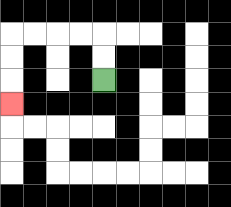{'start': '[4, 3]', 'end': '[0, 4]', 'path_directions': 'U,U,L,L,L,L,D,D,D', 'path_coordinates': '[[4, 3], [4, 2], [4, 1], [3, 1], [2, 1], [1, 1], [0, 1], [0, 2], [0, 3], [0, 4]]'}